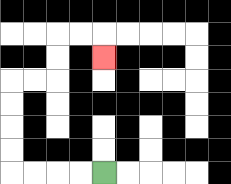{'start': '[4, 7]', 'end': '[4, 2]', 'path_directions': 'L,L,L,L,U,U,U,U,R,R,U,U,R,R,D', 'path_coordinates': '[[4, 7], [3, 7], [2, 7], [1, 7], [0, 7], [0, 6], [0, 5], [0, 4], [0, 3], [1, 3], [2, 3], [2, 2], [2, 1], [3, 1], [4, 1], [4, 2]]'}